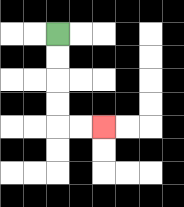{'start': '[2, 1]', 'end': '[4, 5]', 'path_directions': 'D,D,D,D,R,R', 'path_coordinates': '[[2, 1], [2, 2], [2, 3], [2, 4], [2, 5], [3, 5], [4, 5]]'}